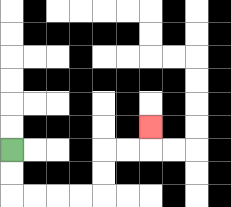{'start': '[0, 6]', 'end': '[6, 5]', 'path_directions': 'D,D,R,R,R,R,U,U,R,R,U', 'path_coordinates': '[[0, 6], [0, 7], [0, 8], [1, 8], [2, 8], [3, 8], [4, 8], [4, 7], [4, 6], [5, 6], [6, 6], [6, 5]]'}